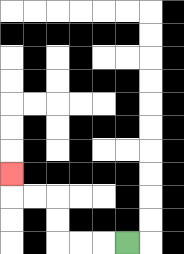{'start': '[5, 10]', 'end': '[0, 7]', 'path_directions': 'L,L,L,U,U,L,L,U', 'path_coordinates': '[[5, 10], [4, 10], [3, 10], [2, 10], [2, 9], [2, 8], [1, 8], [0, 8], [0, 7]]'}